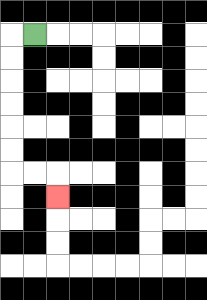{'start': '[1, 1]', 'end': '[2, 8]', 'path_directions': 'L,D,D,D,D,D,D,R,R,D', 'path_coordinates': '[[1, 1], [0, 1], [0, 2], [0, 3], [0, 4], [0, 5], [0, 6], [0, 7], [1, 7], [2, 7], [2, 8]]'}